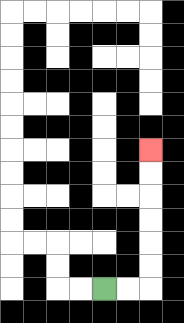{'start': '[4, 12]', 'end': '[6, 6]', 'path_directions': 'R,R,U,U,U,U,U,U', 'path_coordinates': '[[4, 12], [5, 12], [6, 12], [6, 11], [6, 10], [6, 9], [6, 8], [6, 7], [6, 6]]'}